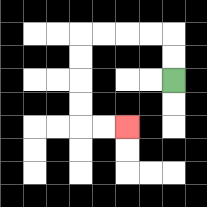{'start': '[7, 3]', 'end': '[5, 5]', 'path_directions': 'U,U,L,L,L,L,D,D,D,D,R,R', 'path_coordinates': '[[7, 3], [7, 2], [7, 1], [6, 1], [5, 1], [4, 1], [3, 1], [3, 2], [3, 3], [3, 4], [3, 5], [4, 5], [5, 5]]'}